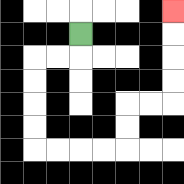{'start': '[3, 1]', 'end': '[7, 0]', 'path_directions': 'D,L,L,D,D,D,D,R,R,R,R,U,U,R,R,U,U,U,U', 'path_coordinates': '[[3, 1], [3, 2], [2, 2], [1, 2], [1, 3], [1, 4], [1, 5], [1, 6], [2, 6], [3, 6], [4, 6], [5, 6], [5, 5], [5, 4], [6, 4], [7, 4], [7, 3], [7, 2], [7, 1], [7, 0]]'}